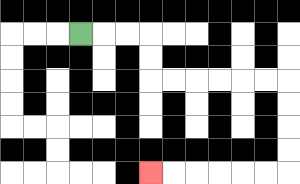{'start': '[3, 1]', 'end': '[6, 7]', 'path_directions': 'R,R,R,D,D,R,R,R,R,R,R,D,D,D,D,L,L,L,L,L,L', 'path_coordinates': '[[3, 1], [4, 1], [5, 1], [6, 1], [6, 2], [6, 3], [7, 3], [8, 3], [9, 3], [10, 3], [11, 3], [12, 3], [12, 4], [12, 5], [12, 6], [12, 7], [11, 7], [10, 7], [9, 7], [8, 7], [7, 7], [6, 7]]'}